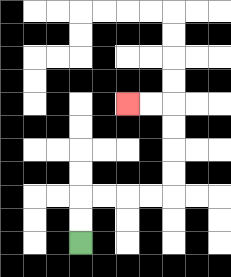{'start': '[3, 10]', 'end': '[5, 4]', 'path_directions': 'U,U,R,R,R,R,U,U,U,U,L,L', 'path_coordinates': '[[3, 10], [3, 9], [3, 8], [4, 8], [5, 8], [6, 8], [7, 8], [7, 7], [7, 6], [7, 5], [7, 4], [6, 4], [5, 4]]'}